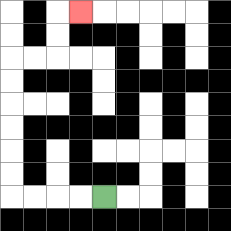{'start': '[4, 8]', 'end': '[3, 0]', 'path_directions': 'L,L,L,L,U,U,U,U,U,U,R,R,U,U,R', 'path_coordinates': '[[4, 8], [3, 8], [2, 8], [1, 8], [0, 8], [0, 7], [0, 6], [0, 5], [0, 4], [0, 3], [0, 2], [1, 2], [2, 2], [2, 1], [2, 0], [3, 0]]'}